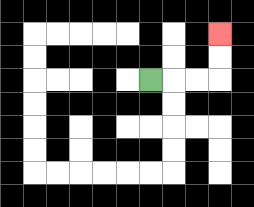{'start': '[6, 3]', 'end': '[9, 1]', 'path_directions': 'R,R,R,U,U', 'path_coordinates': '[[6, 3], [7, 3], [8, 3], [9, 3], [9, 2], [9, 1]]'}